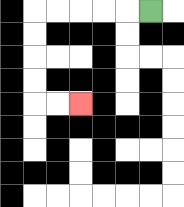{'start': '[6, 0]', 'end': '[3, 4]', 'path_directions': 'L,L,L,L,L,D,D,D,D,R,R', 'path_coordinates': '[[6, 0], [5, 0], [4, 0], [3, 0], [2, 0], [1, 0], [1, 1], [1, 2], [1, 3], [1, 4], [2, 4], [3, 4]]'}